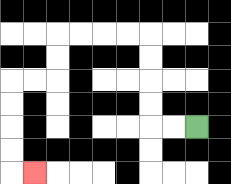{'start': '[8, 5]', 'end': '[1, 7]', 'path_directions': 'L,L,U,U,U,U,L,L,L,L,D,D,L,L,D,D,D,D,R', 'path_coordinates': '[[8, 5], [7, 5], [6, 5], [6, 4], [6, 3], [6, 2], [6, 1], [5, 1], [4, 1], [3, 1], [2, 1], [2, 2], [2, 3], [1, 3], [0, 3], [0, 4], [0, 5], [0, 6], [0, 7], [1, 7]]'}